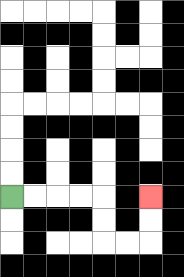{'start': '[0, 8]', 'end': '[6, 8]', 'path_directions': 'R,R,R,R,D,D,R,R,U,U', 'path_coordinates': '[[0, 8], [1, 8], [2, 8], [3, 8], [4, 8], [4, 9], [4, 10], [5, 10], [6, 10], [6, 9], [6, 8]]'}